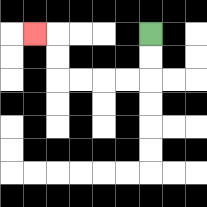{'start': '[6, 1]', 'end': '[1, 1]', 'path_directions': 'D,D,L,L,L,L,U,U,L', 'path_coordinates': '[[6, 1], [6, 2], [6, 3], [5, 3], [4, 3], [3, 3], [2, 3], [2, 2], [2, 1], [1, 1]]'}